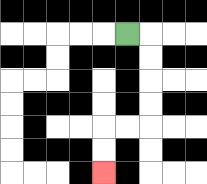{'start': '[5, 1]', 'end': '[4, 7]', 'path_directions': 'R,D,D,D,D,L,L,D,D', 'path_coordinates': '[[5, 1], [6, 1], [6, 2], [6, 3], [6, 4], [6, 5], [5, 5], [4, 5], [4, 6], [4, 7]]'}